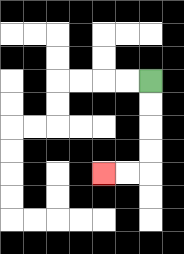{'start': '[6, 3]', 'end': '[4, 7]', 'path_directions': 'D,D,D,D,L,L', 'path_coordinates': '[[6, 3], [6, 4], [6, 5], [6, 6], [6, 7], [5, 7], [4, 7]]'}